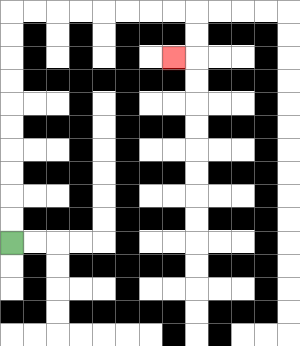{'start': '[0, 10]', 'end': '[7, 2]', 'path_directions': 'U,U,U,U,U,U,U,U,U,U,R,R,R,R,R,R,R,R,D,D,L', 'path_coordinates': '[[0, 10], [0, 9], [0, 8], [0, 7], [0, 6], [0, 5], [0, 4], [0, 3], [0, 2], [0, 1], [0, 0], [1, 0], [2, 0], [3, 0], [4, 0], [5, 0], [6, 0], [7, 0], [8, 0], [8, 1], [8, 2], [7, 2]]'}